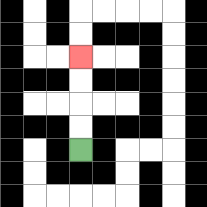{'start': '[3, 6]', 'end': '[3, 2]', 'path_directions': 'U,U,U,U', 'path_coordinates': '[[3, 6], [3, 5], [3, 4], [3, 3], [3, 2]]'}